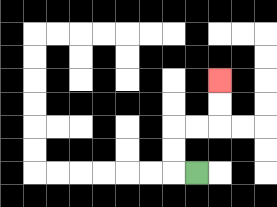{'start': '[8, 7]', 'end': '[9, 3]', 'path_directions': 'L,U,U,R,R,U,U', 'path_coordinates': '[[8, 7], [7, 7], [7, 6], [7, 5], [8, 5], [9, 5], [9, 4], [9, 3]]'}